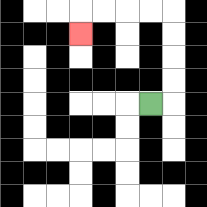{'start': '[6, 4]', 'end': '[3, 1]', 'path_directions': 'R,U,U,U,U,L,L,L,L,D', 'path_coordinates': '[[6, 4], [7, 4], [7, 3], [7, 2], [7, 1], [7, 0], [6, 0], [5, 0], [4, 0], [3, 0], [3, 1]]'}